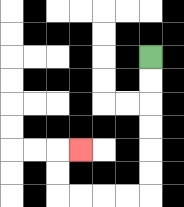{'start': '[6, 2]', 'end': '[3, 6]', 'path_directions': 'D,D,D,D,D,D,L,L,L,L,U,U,R', 'path_coordinates': '[[6, 2], [6, 3], [6, 4], [6, 5], [6, 6], [6, 7], [6, 8], [5, 8], [4, 8], [3, 8], [2, 8], [2, 7], [2, 6], [3, 6]]'}